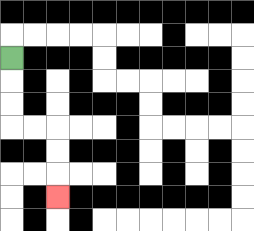{'start': '[0, 2]', 'end': '[2, 8]', 'path_directions': 'D,D,D,R,R,D,D,D', 'path_coordinates': '[[0, 2], [0, 3], [0, 4], [0, 5], [1, 5], [2, 5], [2, 6], [2, 7], [2, 8]]'}